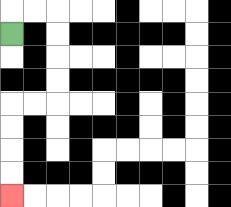{'start': '[0, 1]', 'end': '[0, 8]', 'path_directions': 'U,R,R,D,D,D,D,L,L,D,D,D,D', 'path_coordinates': '[[0, 1], [0, 0], [1, 0], [2, 0], [2, 1], [2, 2], [2, 3], [2, 4], [1, 4], [0, 4], [0, 5], [0, 6], [0, 7], [0, 8]]'}